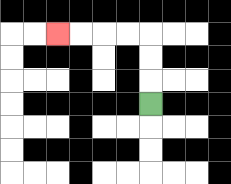{'start': '[6, 4]', 'end': '[2, 1]', 'path_directions': 'U,U,U,L,L,L,L', 'path_coordinates': '[[6, 4], [6, 3], [6, 2], [6, 1], [5, 1], [4, 1], [3, 1], [2, 1]]'}